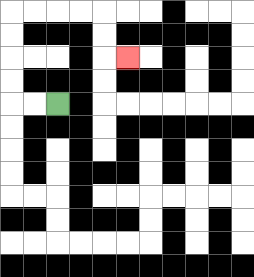{'start': '[2, 4]', 'end': '[5, 2]', 'path_directions': 'L,L,U,U,U,U,R,R,R,R,D,D,R', 'path_coordinates': '[[2, 4], [1, 4], [0, 4], [0, 3], [0, 2], [0, 1], [0, 0], [1, 0], [2, 0], [3, 0], [4, 0], [4, 1], [4, 2], [5, 2]]'}